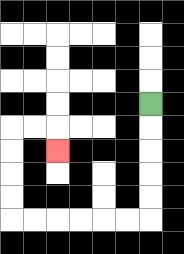{'start': '[6, 4]', 'end': '[2, 6]', 'path_directions': 'D,D,D,D,D,L,L,L,L,L,L,U,U,U,U,R,R,D', 'path_coordinates': '[[6, 4], [6, 5], [6, 6], [6, 7], [6, 8], [6, 9], [5, 9], [4, 9], [3, 9], [2, 9], [1, 9], [0, 9], [0, 8], [0, 7], [0, 6], [0, 5], [1, 5], [2, 5], [2, 6]]'}